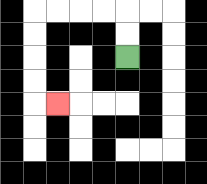{'start': '[5, 2]', 'end': '[2, 4]', 'path_directions': 'U,U,L,L,L,L,D,D,D,D,R', 'path_coordinates': '[[5, 2], [5, 1], [5, 0], [4, 0], [3, 0], [2, 0], [1, 0], [1, 1], [1, 2], [1, 3], [1, 4], [2, 4]]'}